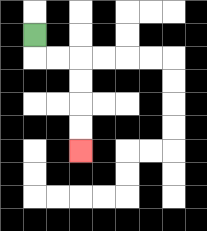{'start': '[1, 1]', 'end': '[3, 6]', 'path_directions': 'D,R,R,D,D,D,D', 'path_coordinates': '[[1, 1], [1, 2], [2, 2], [3, 2], [3, 3], [3, 4], [3, 5], [3, 6]]'}